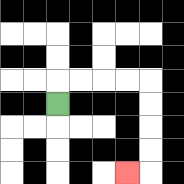{'start': '[2, 4]', 'end': '[5, 7]', 'path_directions': 'U,R,R,R,R,D,D,D,D,L', 'path_coordinates': '[[2, 4], [2, 3], [3, 3], [4, 3], [5, 3], [6, 3], [6, 4], [6, 5], [6, 6], [6, 7], [5, 7]]'}